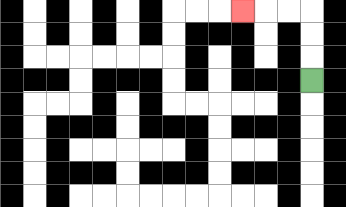{'start': '[13, 3]', 'end': '[10, 0]', 'path_directions': 'U,U,U,L,L,L', 'path_coordinates': '[[13, 3], [13, 2], [13, 1], [13, 0], [12, 0], [11, 0], [10, 0]]'}